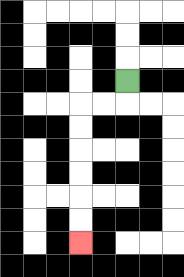{'start': '[5, 3]', 'end': '[3, 10]', 'path_directions': 'D,L,L,D,D,D,D,D,D', 'path_coordinates': '[[5, 3], [5, 4], [4, 4], [3, 4], [3, 5], [3, 6], [3, 7], [3, 8], [3, 9], [3, 10]]'}